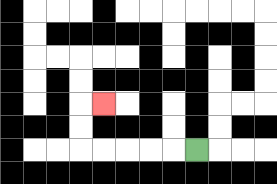{'start': '[8, 6]', 'end': '[4, 4]', 'path_directions': 'L,L,L,L,L,U,U,R', 'path_coordinates': '[[8, 6], [7, 6], [6, 6], [5, 6], [4, 6], [3, 6], [3, 5], [3, 4], [4, 4]]'}